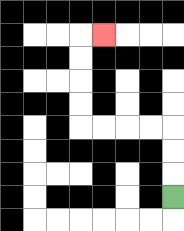{'start': '[7, 8]', 'end': '[4, 1]', 'path_directions': 'U,U,U,L,L,L,L,U,U,U,U,R', 'path_coordinates': '[[7, 8], [7, 7], [7, 6], [7, 5], [6, 5], [5, 5], [4, 5], [3, 5], [3, 4], [3, 3], [3, 2], [3, 1], [4, 1]]'}